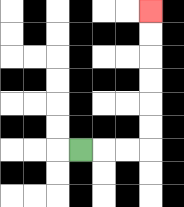{'start': '[3, 6]', 'end': '[6, 0]', 'path_directions': 'R,R,R,U,U,U,U,U,U', 'path_coordinates': '[[3, 6], [4, 6], [5, 6], [6, 6], [6, 5], [6, 4], [6, 3], [6, 2], [6, 1], [6, 0]]'}